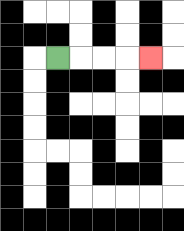{'start': '[2, 2]', 'end': '[6, 2]', 'path_directions': 'R,R,R,R', 'path_coordinates': '[[2, 2], [3, 2], [4, 2], [5, 2], [6, 2]]'}